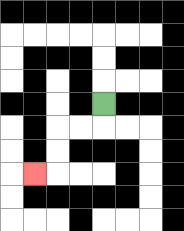{'start': '[4, 4]', 'end': '[1, 7]', 'path_directions': 'D,L,L,D,D,L', 'path_coordinates': '[[4, 4], [4, 5], [3, 5], [2, 5], [2, 6], [2, 7], [1, 7]]'}